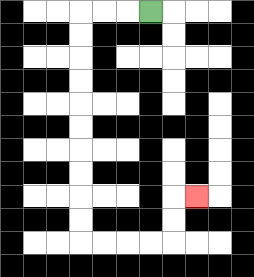{'start': '[6, 0]', 'end': '[8, 8]', 'path_directions': 'L,L,L,D,D,D,D,D,D,D,D,D,D,R,R,R,R,U,U,R', 'path_coordinates': '[[6, 0], [5, 0], [4, 0], [3, 0], [3, 1], [3, 2], [3, 3], [3, 4], [3, 5], [3, 6], [3, 7], [3, 8], [3, 9], [3, 10], [4, 10], [5, 10], [6, 10], [7, 10], [7, 9], [7, 8], [8, 8]]'}